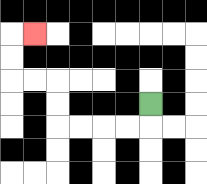{'start': '[6, 4]', 'end': '[1, 1]', 'path_directions': 'D,L,L,L,L,U,U,L,L,U,U,R', 'path_coordinates': '[[6, 4], [6, 5], [5, 5], [4, 5], [3, 5], [2, 5], [2, 4], [2, 3], [1, 3], [0, 3], [0, 2], [0, 1], [1, 1]]'}